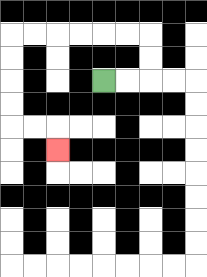{'start': '[4, 3]', 'end': '[2, 6]', 'path_directions': 'R,R,U,U,L,L,L,L,L,L,D,D,D,D,R,R,D', 'path_coordinates': '[[4, 3], [5, 3], [6, 3], [6, 2], [6, 1], [5, 1], [4, 1], [3, 1], [2, 1], [1, 1], [0, 1], [0, 2], [0, 3], [0, 4], [0, 5], [1, 5], [2, 5], [2, 6]]'}